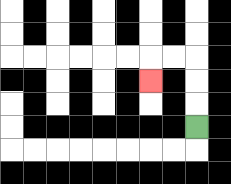{'start': '[8, 5]', 'end': '[6, 3]', 'path_directions': 'U,U,U,L,L,D', 'path_coordinates': '[[8, 5], [8, 4], [8, 3], [8, 2], [7, 2], [6, 2], [6, 3]]'}